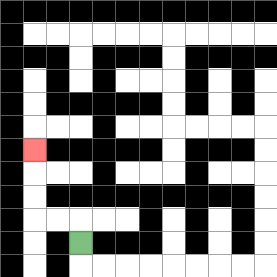{'start': '[3, 10]', 'end': '[1, 6]', 'path_directions': 'U,L,L,U,U,U', 'path_coordinates': '[[3, 10], [3, 9], [2, 9], [1, 9], [1, 8], [1, 7], [1, 6]]'}